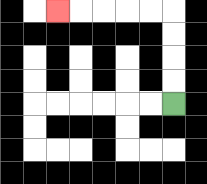{'start': '[7, 4]', 'end': '[2, 0]', 'path_directions': 'U,U,U,U,L,L,L,L,L', 'path_coordinates': '[[7, 4], [7, 3], [7, 2], [7, 1], [7, 0], [6, 0], [5, 0], [4, 0], [3, 0], [2, 0]]'}